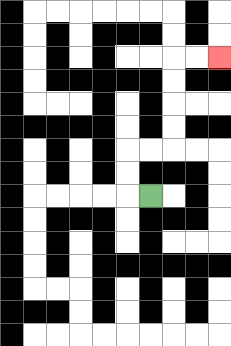{'start': '[6, 8]', 'end': '[9, 2]', 'path_directions': 'L,U,U,R,R,U,U,U,U,R,R', 'path_coordinates': '[[6, 8], [5, 8], [5, 7], [5, 6], [6, 6], [7, 6], [7, 5], [7, 4], [7, 3], [7, 2], [8, 2], [9, 2]]'}